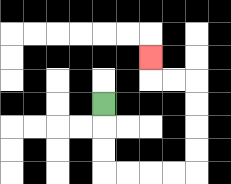{'start': '[4, 4]', 'end': '[6, 2]', 'path_directions': 'D,D,D,R,R,R,R,U,U,U,U,L,L,U', 'path_coordinates': '[[4, 4], [4, 5], [4, 6], [4, 7], [5, 7], [6, 7], [7, 7], [8, 7], [8, 6], [8, 5], [8, 4], [8, 3], [7, 3], [6, 3], [6, 2]]'}